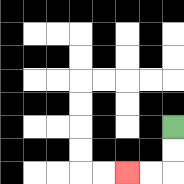{'start': '[7, 5]', 'end': '[5, 7]', 'path_directions': 'D,D,L,L', 'path_coordinates': '[[7, 5], [7, 6], [7, 7], [6, 7], [5, 7]]'}